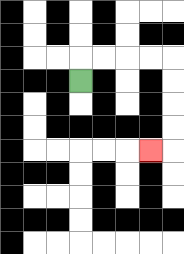{'start': '[3, 3]', 'end': '[6, 6]', 'path_directions': 'U,R,R,R,R,D,D,D,D,L', 'path_coordinates': '[[3, 3], [3, 2], [4, 2], [5, 2], [6, 2], [7, 2], [7, 3], [7, 4], [7, 5], [7, 6], [6, 6]]'}